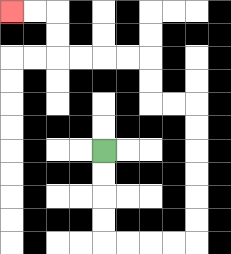{'start': '[4, 6]', 'end': '[0, 0]', 'path_directions': 'D,D,D,D,R,R,R,R,U,U,U,U,U,U,L,L,U,U,L,L,L,L,U,U,L,L', 'path_coordinates': '[[4, 6], [4, 7], [4, 8], [4, 9], [4, 10], [5, 10], [6, 10], [7, 10], [8, 10], [8, 9], [8, 8], [8, 7], [8, 6], [8, 5], [8, 4], [7, 4], [6, 4], [6, 3], [6, 2], [5, 2], [4, 2], [3, 2], [2, 2], [2, 1], [2, 0], [1, 0], [0, 0]]'}